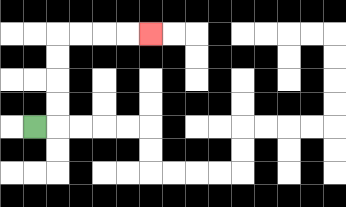{'start': '[1, 5]', 'end': '[6, 1]', 'path_directions': 'R,U,U,U,U,R,R,R,R', 'path_coordinates': '[[1, 5], [2, 5], [2, 4], [2, 3], [2, 2], [2, 1], [3, 1], [4, 1], [5, 1], [6, 1]]'}